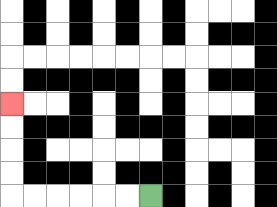{'start': '[6, 8]', 'end': '[0, 4]', 'path_directions': 'L,L,L,L,L,L,U,U,U,U', 'path_coordinates': '[[6, 8], [5, 8], [4, 8], [3, 8], [2, 8], [1, 8], [0, 8], [0, 7], [0, 6], [0, 5], [0, 4]]'}